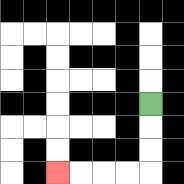{'start': '[6, 4]', 'end': '[2, 7]', 'path_directions': 'D,D,D,L,L,L,L', 'path_coordinates': '[[6, 4], [6, 5], [6, 6], [6, 7], [5, 7], [4, 7], [3, 7], [2, 7]]'}